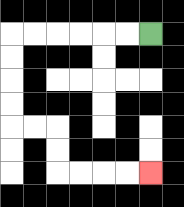{'start': '[6, 1]', 'end': '[6, 7]', 'path_directions': 'L,L,L,L,L,L,D,D,D,D,R,R,D,D,R,R,R,R', 'path_coordinates': '[[6, 1], [5, 1], [4, 1], [3, 1], [2, 1], [1, 1], [0, 1], [0, 2], [0, 3], [0, 4], [0, 5], [1, 5], [2, 5], [2, 6], [2, 7], [3, 7], [4, 7], [5, 7], [6, 7]]'}